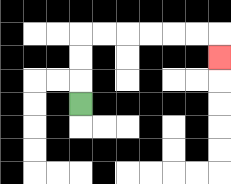{'start': '[3, 4]', 'end': '[9, 2]', 'path_directions': 'U,U,U,R,R,R,R,R,R,D', 'path_coordinates': '[[3, 4], [3, 3], [3, 2], [3, 1], [4, 1], [5, 1], [6, 1], [7, 1], [8, 1], [9, 1], [9, 2]]'}